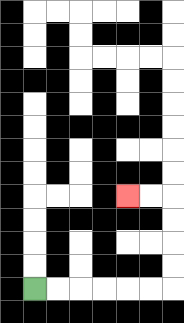{'start': '[1, 12]', 'end': '[5, 8]', 'path_directions': 'R,R,R,R,R,R,U,U,U,U,L,L', 'path_coordinates': '[[1, 12], [2, 12], [3, 12], [4, 12], [5, 12], [6, 12], [7, 12], [7, 11], [7, 10], [7, 9], [7, 8], [6, 8], [5, 8]]'}